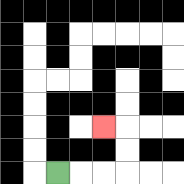{'start': '[2, 7]', 'end': '[4, 5]', 'path_directions': 'R,R,R,U,U,L', 'path_coordinates': '[[2, 7], [3, 7], [4, 7], [5, 7], [5, 6], [5, 5], [4, 5]]'}